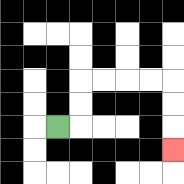{'start': '[2, 5]', 'end': '[7, 6]', 'path_directions': 'R,U,U,R,R,R,R,D,D,D', 'path_coordinates': '[[2, 5], [3, 5], [3, 4], [3, 3], [4, 3], [5, 3], [6, 3], [7, 3], [7, 4], [7, 5], [7, 6]]'}